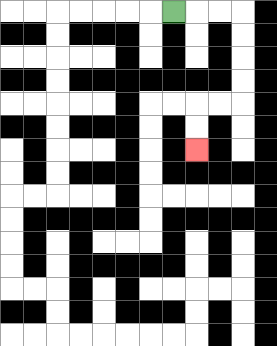{'start': '[7, 0]', 'end': '[8, 6]', 'path_directions': 'R,R,R,D,D,D,D,L,L,D,D', 'path_coordinates': '[[7, 0], [8, 0], [9, 0], [10, 0], [10, 1], [10, 2], [10, 3], [10, 4], [9, 4], [8, 4], [8, 5], [8, 6]]'}